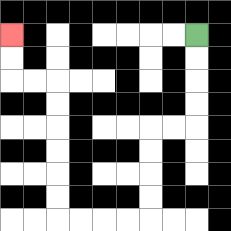{'start': '[8, 1]', 'end': '[0, 1]', 'path_directions': 'D,D,D,D,L,L,D,D,D,D,L,L,L,L,U,U,U,U,U,U,L,L,U,U', 'path_coordinates': '[[8, 1], [8, 2], [8, 3], [8, 4], [8, 5], [7, 5], [6, 5], [6, 6], [6, 7], [6, 8], [6, 9], [5, 9], [4, 9], [3, 9], [2, 9], [2, 8], [2, 7], [2, 6], [2, 5], [2, 4], [2, 3], [1, 3], [0, 3], [0, 2], [0, 1]]'}